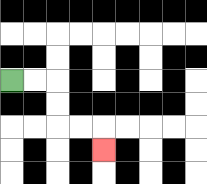{'start': '[0, 3]', 'end': '[4, 6]', 'path_directions': 'R,R,D,D,R,R,D', 'path_coordinates': '[[0, 3], [1, 3], [2, 3], [2, 4], [2, 5], [3, 5], [4, 5], [4, 6]]'}